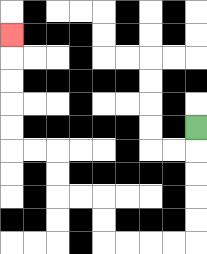{'start': '[8, 5]', 'end': '[0, 1]', 'path_directions': 'D,D,D,D,D,L,L,L,L,U,U,L,L,U,U,L,L,U,U,U,U,U', 'path_coordinates': '[[8, 5], [8, 6], [8, 7], [8, 8], [8, 9], [8, 10], [7, 10], [6, 10], [5, 10], [4, 10], [4, 9], [4, 8], [3, 8], [2, 8], [2, 7], [2, 6], [1, 6], [0, 6], [0, 5], [0, 4], [0, 3], [0, 2], [0, 1]]'}